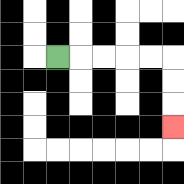{'start': '[2, 2]', 'end': '[7, 5]', 'path_directions': 'R,R,R,R,R,D,D,D', 'path_coordinates': '[[2, 2], [3, 2], [4, 2], [5, 2], [6, 2], [7, 2], [7, 3], [7, 4], [7, 5]]'}